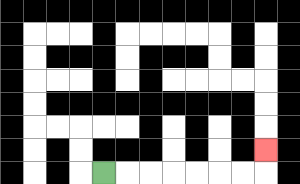{'start': '[4, 7]', 'end': '[11, 6]', 'path_directions': 'R,R,R,R,R,R,R,U', 'path_coordinates': '[[4, 7], [5, 7], [6, 7], [7, 7], [8, 7], [9, 7], [10, 7], [11, 7], [11, 6]]'}